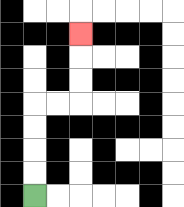{'start': '[1, 8]', 'end': '[3, 1]', 'path_directions': 'U,U,U,U,R,R,U,U,U', 'path_coordinates': '[[1, 8], [1, 7], [1, 6], [1, 5], [1, 4], [2, 4], [3, 4], [3, 3], [3, 2], [3, 1]]'}